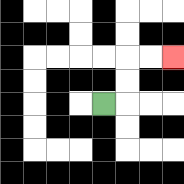{'start': '[4, 4]', 'end': '[7, 2]', 'path_directions': 'R,U,U,R,R', 'path_coordinates': '[[4, 4], [5, 4], [5, 3], [5, 2], [6, 2], [7, 2]]'}